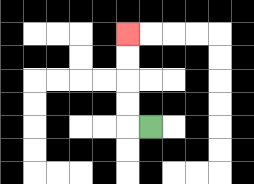{'start': '[6, 5]', 'end': '[5, 1]', 'path_directions': 'L,U,U,U,U', 'path_coordinates': '[[6, 5], [5, 5], [5, 4], [5, 3], [5, 2], [5, 1]]'}